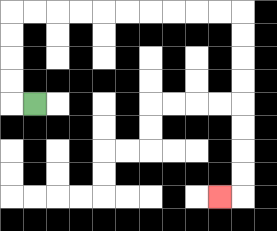{'start': '[1, 4]', 'end': '[9, 8]', 'path_directions': 'L,U,U,U,U,R,R,R,R,R,R,R,R,R,R,D,D,D,D,D,D,D,D,L', 'path_coordinates': '[[1, 4], [0, 4], [0, 3], [0, 2], [0, 1], [0, 0], [1, 0], [2, 0], [3, 0], [4, 0], [5, 0], [6, 0], [7, 0], [8, 0], [9, 0], [10, 0], [10, 1], [10, 2], [10, 3], [10, 4], [10, 5], [10, 6], [10, 7], [10, 8], [9, 8]]'}